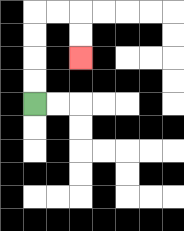{'start': '[1, 4]', 'end': '[3, 2]', 'path_directions': 'U,U,U,U,R,R,D,D', 'path_coordinates': '[[1, 4], [1, 3], [1, 2], [1, 1], [1, 0], [2, 0], [3, 0], [3, 1], [3, 2]]'}